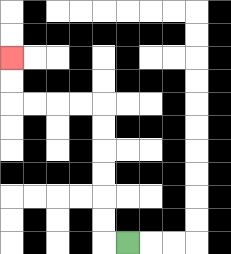{'start': '[5, 10]', 'end': '[0, 2]', 'path_directions': 'L,U,U,U,U,U,U,L,L,L,L,U,U', 'path_coordinates': '[[5, 10], [4, 10], [4, 9], [4, 8], [4, 7], [4, 6], [4, 5], [4, 4], [3, 4], [2, 4], [1, 4], [0, 4], [0, 3], [0, 2]]'}